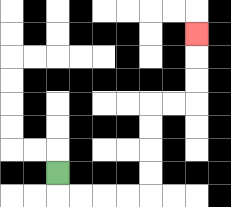{'start': '[2, 7]', 'end': '[8, 1]', 'path_directions': 'D,R,R,R,R,U,U,U,U,R,R,U,U,U', 'path_coordinates': '[[2, 7], [2, 8], [3, 8], [4, 8], [5, 8], [6, 8], [6, 7], [6, 6], [6, 5], [6, 4], [7, 4], [8, 4], [8, 3], [8, 2], [8, 1]]'}